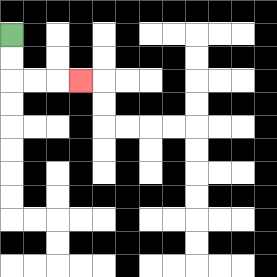{'start': '[0, 1]', 'end': '[3, 3]', 'path_directions': 'D,D,R,R,R', 'path_coordinates': '[[0, 1], [0, 2], [0, 3], [1, 3], [2, 3], [3, 3]]'}